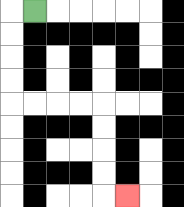{'start': '[1, 0]', 'end': '[5, 8]', 'path_directions': 'L,D,D,D,D,R,R,R,R,D,D,D,D,R', 'path_coordinates': '[[1, 0], [0, 0], [0, 1], [0, 2], [0, 3], [0, 4], [1, 4], [2, 4], [3, 4], [4, 4], [4, 5], [4, 6], [4, 7], [4, 8], [5, 8]]'}